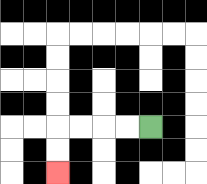{'start': '[6, 5]', 'end': '[2, 7]', 'path_directions': 'L,L,L,L,D,D', 'path_coordinates': '[[6, 5], [5, 5], [4, 5], [3, 5], [2, 5], [2, 6], [2, 7]]'}